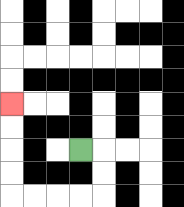{'start': '[3, 6]', 'end': '[0, 4]', 'path_directions': 'R,D,D,L,L,L,L,U,U,U,U', 'path_coordinates': '[[3, 6], [4, 6], [4, 7], [4, 8], [3, 8], [2, 8], [1, 8], [0, 8], [0, 7], [0, 6], [0, 5], [0, 4]]'}